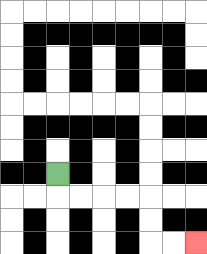{'start': '[2, 7]', 'end': '[8, 10]', 'path_directions': 'D,R,R,R,R,D,D,R,R', 'path_coordinates': '[[2, 7], [2, 8], [3, 8], [4, 8], [5, 8], [6, 8], [6, 9], [6, 10], [7, 10], [8, 10]]'}